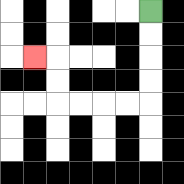{'start': '[6, 0]', 'end': '[1, 2]', 'path_directions': 'D,D,D,D,L,L,L,L,U,U,L', 'path_coordinates': '[[6, 0], [6, 1], [6, 2], [6, 3], [6, 4], [5, 4], [4, 4], [3, 4], [2, 4], [2, 3], [2, 2], [1, 2]]'}